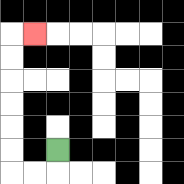{'start': '[2, 6]', 'end': '[1, 1]', 'path_directions': 'D,L,L,U,U,U,U,U,U,R', 'path_coordinates': '[[2, 6], [2, 7], [1, 7], [0, 7], [0, 6], [0, 5], [0, 4], [0, 3], [0, 2], [0, 1], [1, 1]]'}